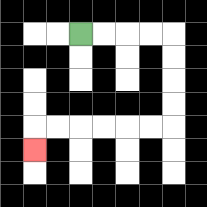{'start': '[3, 1]', 'end': '[1, 6]', 'path_directions': 'R,R,R,R,D,D,D,D,L,L,L,L,L,L,D', 'path_coordinates': '[[3, 1], [4, 1], [5, 1], [6, 1], [7, 1], [7, 2], [7, 3], [7, 4], [7, 5], [6, 5], [5, 5], [4, 5], [3, 5], [2, 5], [1, 5], [1, 6]]'}